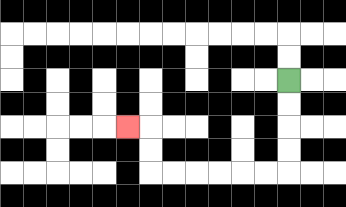{'start': '[12, 3]', 'end': '[5, 5]', 'path_directions': 'D,D,D,D,L,L,L,L,L,L,U,U,L', 'path_coordinates': '[[12, 3], [12, 4], [12, 5], [12, 6], [12, 7], [11, 7], [10, 7], [9, 7], [8, 7], [7, 7], [6, 7], [6, 6], [6, 5], [5, 5]]'}